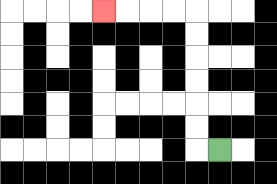{'start': '[9, 6]', 'end': '[4, 0]', 'path_directions': 'L,U,U,U,U,U,U,L,L,L,L', 'path_coordinates': '[[9, 6], [8, 6], [8, 5], [8, 4], [8, 3], [8, 2], [8, 1], [8, 0], [7, 0], [6, 0], [5, 0], [4, 0]]'}